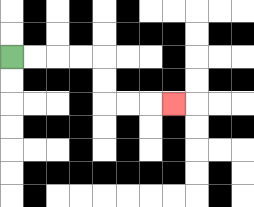{'start': '[0, 2]', 'end': '[7, 4]', 'path_directions': 'R,R,R,R,D,D,R,R,R', 'path_coordinates': '[[0, 2], [1, 2], [2, 2], [3, 2], [4, 2], [4, 3], [4, 4], [5, 4], [6, 4], [7, 4]]'}